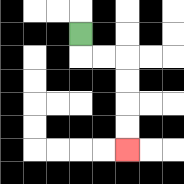{'start': '[3, 1]', 'end': '[5, 6]', 'path_directions': 'D,R,R,D,D,D,D', 'path_coordinates': '[[3, 1], [3, 2], [4, 2], [5, 2], [5, 3], [5, 4], [5, 5], [5, 6]]'}